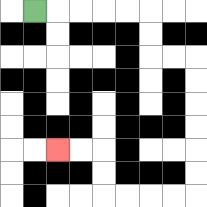{'start': '[1, 0]', 'end': '[2, 6]', 'path_directions': 'R,R,R,R,R,D,D,R,R,D,D,D,D,D,D,L,L,L,L,U,U,L,L', 'path_coordinates': '[[1, 0], [2, 0], [3, 0], [4, 0], [5, 0], [6, 0], [6, 1], [6, 2], [7, 2], [8, 2], [8, 3], [8, 4], [8, 5], [8, 6], [8, 7], [8, 8], [7, 8], [6, 8], [5, 8], [4, 8], [4, 7], [4, 6], [3, 6], [2, 6]]'}